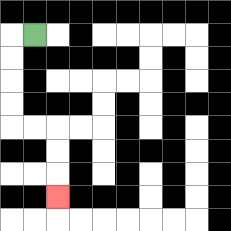{'start': '[1, 1]', 'end': '[2, 8]', 'path_directions': 'L,D,D,D,D,R,R,D,D,D', 'path_coordinates': '[[1, 1], [0, 1], [0, 2], [0, 3], [0, 4], [0, 5], [1, 5], [2, 5], [2, 6], [2, 7], [2, 8]]'}